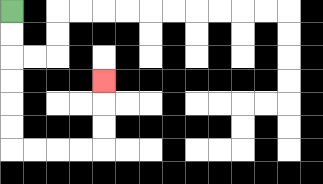{'start': '[0, 0]', 'end': '[4, 3]', 'path_directions': 'D,D,D,D,D,D,R,R,R,R,U,U,U', 'path_coordinates': '[[0, 0], [0, 1], [0, 2], [0, 3], [0, 4], [0, 5], [0, 6], [1, 6], [2, 6], [3, 6], [4, 6], [4, 5], [4, 4], [4, 3]]'}